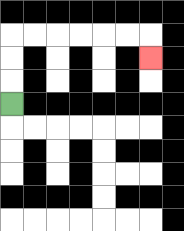{'start': '[0, 4]', 'end': '[6, 2]', 'path_directions': 'U,U,U,R,R,R,R,R,R,D', 'path_coordinates': '[[0, 4], [0, 3], [0, 2], [0, 1], [1, 1], [2, 1], [3, 1], [4, 1], [5, 1], [6, 1], [6, 2]]'}